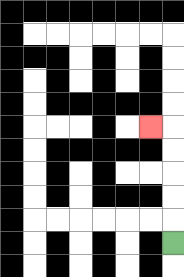{'start': '[7, 10]', 'end': '[6, 5]', 'path_directions': 'U,U,U,U,U,L', 'path_coordinates': '[[7, 10], [7, 9], [7, 8], [7, 7], [7, 6], [7, 5], [6, 5]]'}